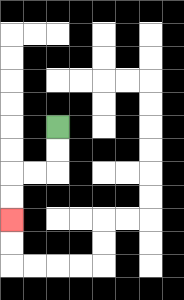{'start': '[2, 5]', 'end': '[0, 9]', 'path_directions': 'D,D,L,L,D,D', 'path_coordinates': '[[2, 5], [2, 6], [2, 7], [1, 7], [0, 7], [0, 8], [0, 9]]'}